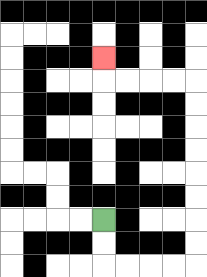{'start': '[4, 9]', 'end': '[4, 2]', 'path_directions': 'D,D,R,R,R,R,U,U,U,U,U,U,U,U,L,L,L,L,U', 'path_coordinates': '[[4, 9], [4, 10], [4, 11], [5, 11], [6, 11], [7, 11], [8, 11], [8, 10], [8, 9], [8, 8], [8, 7], [8, 6], [8, 5], [8, 4], [8, 3], [7, 3], [6, 3], [5, 3], [4, 3], [4, 2]]'}